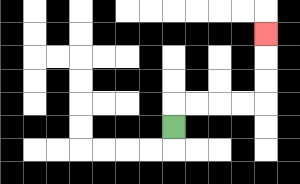{'start': '[7, 5]', 'end': '[11, 1]', 'path_directions': 'U,R,R,R,R,U,U,U', 'path_coordinates': '[[7, 5], [7, 4], [8, 4], [9, 4], [10, 4], [11, 4], [11, 3], [11, 2], [11, 1]]'}